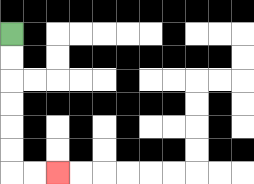{'start': '[0, 1]', 'end': '[2, 7]', 'path_directions': 'D,D,D,D,D,D,R,R', 'path_coordinates': '[[0, 1], [0, 2], [0, 3], [0, 4], [0, 5], [0, 6], [0, 7], [1, 7], [2, 7]]'}